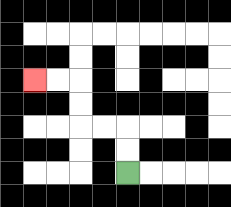{'start': '[5, 7]', 'end': '[1, 3]', 'path_directions': 'U,U,L,L,U,U,L,L', 'path_coordinates': '[[5, 7], [5, 6], [5, 5], [4, 5], [3, 5], [3, 4], [3, 3], [2, 3], [1, 3]]'}